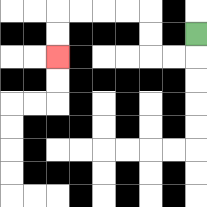{'start': '[8, 1]', 'end': '[2, 2]', 'path_directions': 'D,L,L,U,U,L,L,L,L,D,D', 'path_coordinates': '[[8, 1], [8, 2], [7, 2], [6, 2], [6, 1], [6, 0], [5, 0], [4, 0], [3, 0], [2, 0], [2, 1], [2, 2]]'}